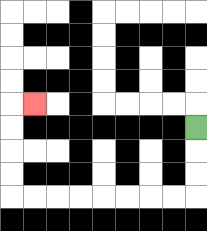{'start': '[8, 5]', 'end': '[1, 4]', 'path_directions': 'D,D,D,L,L,L,L,L,L,L,L,U,U,U,U,R', 'path_coordinates': '[[8, 5], [8, 6], [8, 7], [8, 8], [7, 8], [6, 8], [5, 8], [4, 8], [3, 8], [2, 8], [1, 8], [0, 8], [0, 7], [0, 6], [0, 5], [0, 4], [1, 4]]'}